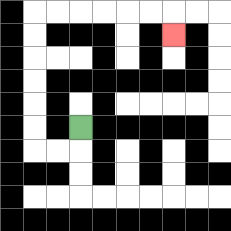{'start': '[3, 5]', 'end': '[7, 1]', 'path_directions': 'D,L,L,U,U,U,U,U,U,R,R,R,R,R,R,D', 'path_coordinates': '[[3, 5], [3, 6], [2, 6], [1, 6], [1, 5], [1, 4], [1, 3], [1, 2], [1, 1], [1, 0], [2, 0], [3, 0], [4, 0], [5, 0], [6, 0], [7, 0], [7, 1]]'}